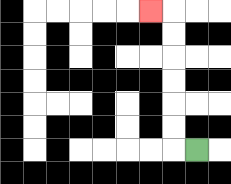{'start': '[8, 6]', 'end': '[6, 0]', 'path_directions': 'L,U,U,U,U,U,U,L', 'path_coordinates': '[[8, 6], [7, 6], [7, 5], [7, 4], [7, 3], [7, 2], [7, 1], [7, 0], [6, 0]]'}